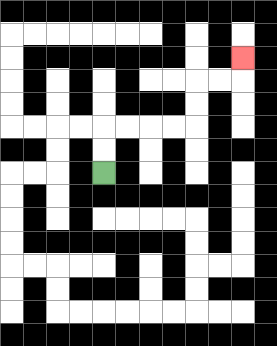{'start': '[4, 7]', 'end': '[10, 2]', 'path_directions': 'U,U,R,R,R,R,U,U,R,R,U', 'path_coordinates': '[[4, 7], [4, 6], [4, 5], [5, 5], [6, 5], [7, 5], [8, 5], [8, 4], [8, 3], [9, 3], [10, 3], [10, 2]]'}